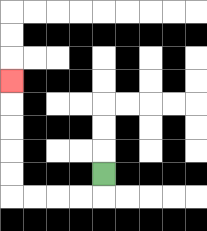{'start': '[4, 7]', 'end': '[0, 3]', 'path_directions': 'D,L,L,L,L,U,U,U,U,U', 'path_coordinates': '[[4, 7], [4, 8], [3, 8], [2, 8], [1, 8], [0, 8], [0, 7], [0, 6], [0, 5], [0, 4], [0, 3]]'}